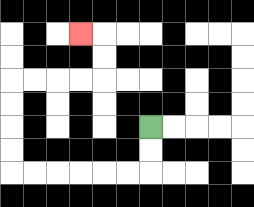{'start': '[6, 5]', 'end': '[3, 1]', 'path_directions': 'D,D,L,L,L,L,L,L,U,U,U,U,R,R,R,R,U,U,L', 'path_coordinates': '[[6, 5], [6, 6], [6, 7], [5, 7], [4, 7], [3, 7], [2, 7], [1, 7], [0, 7], [0, 6], [0, 5], [0, 4], [0, 3], [1, 3], [2, 3], [3, 3], [4, 3], [4, 2], [4, 1], [3, 1]]'}